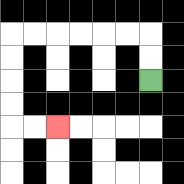{'start': '[6, 3]', 'end': '[2, 5]', 'path_directions': 'U,U,L,L,L,L,L,L,D,D,D,D,R,R', 'path_coordinates': '[[6, 3], [6, 2], [6, 1], [5, 1], [4, 1], [3, 1], [2, 1], [1, 1], [0, 1], [0, 2], [0, 3], [0, 4], [0, 5], [1, 5], [2, 5]]'}